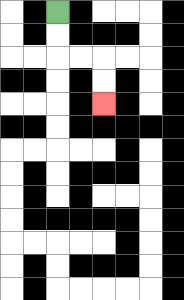{'start': '[2, 0]', 'end': '[4, 4]', 'path_directions': 'D,D,R,R,D,D', 'path_coordinates': '[[2, 0], [2, 1], [2, 2], [3, 2], [4, 2], [4, 3], [4, 4]]'}